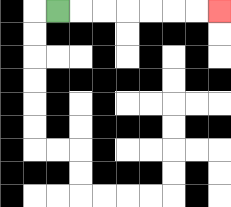{'start': '[2, 0]', 'end': '[9, 0]', 'path_directions': 'R,R,R,R,R,R,R', 'path_coordinates': '[[2, 0], [3, 0], [4, 0], [5, 0], [6, 0], [7, 0], [8, 0], [9, 0]]'}